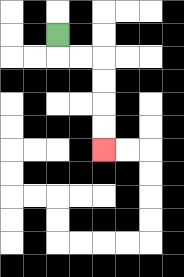{'start': '[2, 1]', 'end': '[4, 6]', 'path_directions': 'D,R,R,D,D,D,D', 'path_coordinates': '[[2, 1], [2, 2], [3, 2], [4, 2], [4, 3], [4, 4], [4, 5], [4, 6]]'}